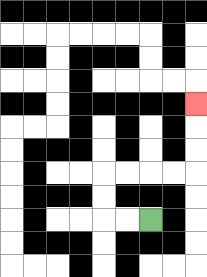{'start': '[6, 9]', 'end': '[8, 4]', 'path_directions': 'L,L,U,U,R,R,R,R,U,U,U', 'path_coordinates': '[[6, 9], [5, 9], [4, 9], [4, 8], [4, 7], [5, 7], [6, 7], [7, 7], [8, 7], [8, 6], [8, 5], [8, 4]]'}